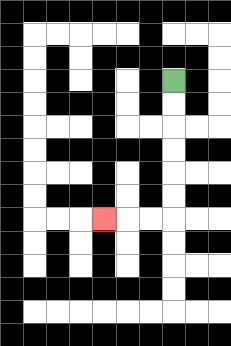{'start': '[7, 3]', 'end': '[4, 9]', 'path_directions': 'D,D,D,D,D,D,L,L,L', 'path_coordinates': '[[7, 3], [7, 4], [7, 5], [7, 6], [7, 7], [7, 8], [7, 9], [6, 9], [5, 9], [4, 9]]'}